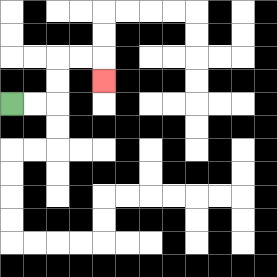{'start': '[0, 4]', 'end': '[4, 3]', 'path_directions': 'R,R,U,U,R,R,D', 'path_coordinates': '[[0, 4], [1, 4], [2, 4], [2, 3], [2, 2], [3, 2], [4, 2], [4, 3]]'}